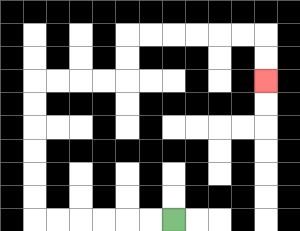{'start': '[7, 9]', 'end': '[11, 3]', 'path_directions': 'L,L,L,L,L,L,U,U,U,U,U,U,R,R,R,R,U,U,R,R,R,R,R,R,D,D', 'path_coordinates': '[[7, 9], [6, 9], [5, 9], [4, 9], [3, 9], [2, 9], [1, 9], [1, 8], [1, 7], [1, 6], [1, 5], [1, 4], [1, 3], [2, 3], [3, 3], [4, 3], [5, 3], [5, 2], [5, 1], [6, 1], [7, 1], [8, 1], [9, 1], [10, 1], [11, 1], [11, 2], [11, 3]]'}